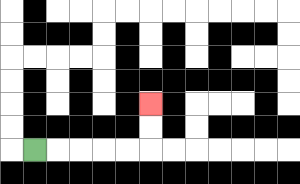{'start': '[1, 6]', 'end': '[6, 4]', 'path_directions': 'R,R,R,R,R,U,U', 'path_coordinates': '[[1, 6], [2, 6], [3, 6], [4, 6], [5, 6], [6, 6], [6, 5], [6, 4]]'}